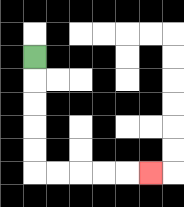{'start': '[1, 2]', 'end': '[6, 7]', 'path_directions': 'D,D,D,D,D,R,R,R,R,R', 'path_coordinates': '[[1, 2], [1, 3], [1, 4], [1, 5], [1, 6], [1, 7], [2, 7], [3, 7], [4, 7], [5, 7], [6, 7]]'}